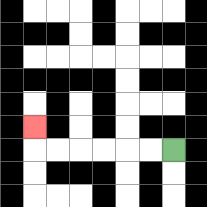{'start': '[7, 6]', 'end': '[1, 5]', 'path_directions': 'L,L,L,L,L,L,U', 'path_coordinates': '[[7, 6], [6, 6], [5, 6], [4, 6], [3, 6], [2, 6], [1, 6], [1, 5]]'}